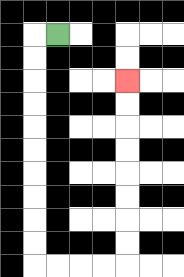{'start': '[2, 1]', 'end': '[5, 3]', 'path_directions': 'L,D,D,D,D,D,D,D,D,D,D,R,R,R,R,U,U,U,U,U,U,U,U', 'path_coordinates': '[[2, 1], [1, 1], [1, 2], [1, 3], [1, 4], [1, 5], [1, 6], [1, 7], [1, 8], [1, 9], [1, 10], [1, 11], [2, 11], [3, 11], [4, 11], [5, 11], [5, 10], [5, 9], [5, 8], [5, 7], [5, 6], [5, 5], [5, 4], [5, 3]]'}